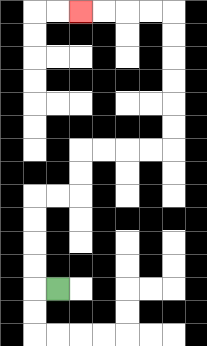{'start': '[2, 12]', 'end': '[3, 0]', 'path_directions': 'L,U,U,U,U,R,R,U,U,R,R,R,R,U,U,U,U,U,U,L,L,L,L', 'path_coordinates': '[[2, 12], [1, 12], [1, 11], [1, 10], [1, 9], [1, 8], [2, 8], [3, 8], [3, 7], [3, 6], [4, 6], [5, 6], [6, 6], [7, 6], [7, 5], [7, 4], [7, 3], [7, 2], [7, 1], [7, 0], [6, 0], [5, 0], [4, 0], [3, 0]]'}